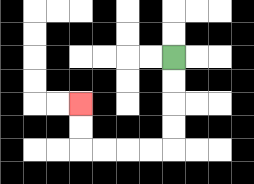{'start': '[7, 2]', 'end': '[3, 4]', 'path_directions': 'D,D,D,D,L,L,L,L,U,U', 'path_coordinates': '[[7, 2], [7, 3], [7, 4], [7, 5], [7, 6], [6, 6], [5, 6], [4, 6], [3, 6], [3, 5], [3, 4]]'}